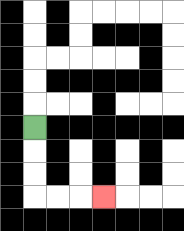{'start': '[1, 5]', 'end': '[4, 8]', 'path_directions': 'D,D,D,R,R,R', 'path_coordinates': '[[1, 5], [1, 6], [1, 7], [1, 8], [2, 8], [3, 8], [4, 8]]'}